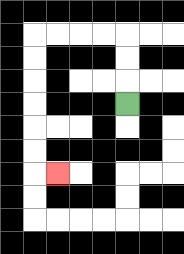{'start': '[5, 4]', 'end': '[2, 7]', 'path_directions': 'U,U,U,L,L,L,L,D,D,D,D,D,D,R', 'path_coordinates': '[[5, 4], [5, 3], [5, 2], [5, 1], [4, 1], [3, 1], [2, 1], [1, 1], [1, 2], [1, 3], [1, 4], [1, 5], [1, 6], [1, 7], [2, 7]]'}